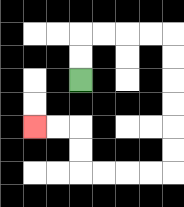{'start': '[3, 3]', 'end': '[1, 5]', 'path_directions': 'U,U,R,R,R,R,D,D,D,D,D,D,L,L,L,L,U,U,L,L', 'path_coordinates': '[[3, 3], [3, 2], [3, 1], [4, 1], [5, 1], [6, 1], [7, 1], [7, 2], [7, 3], [7, 4], [7, 5], [7, 6], [7, 7], [6, 7], [5, 7], [4, 7], [3, 7], [3, 6], [3, 5], [2, 5], [1, 5]]'}